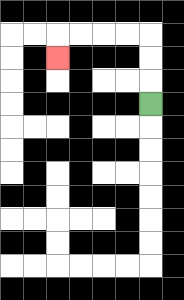{'start': '[6, 4]', 'end': '[2, 2]', 'path_directions': 'U,U,U,L,L,L,L,D', 'path_coordinates': '[[6, 4], [6, 3], [6, 2], [6, 1], [5, 1], [4, 1], [3, 1], [2, 1], [2, 2]]'}